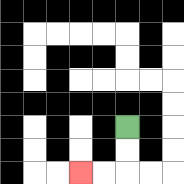{'start': '[5, 5]', 'end': '[3, 7]', 'path_directions': 'D,D,L,L', 'path_coordinates': '[[5, 5], [5, 6], [5, 7], [4, 7], [3, 7]]'}